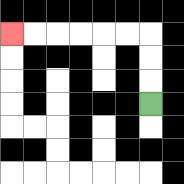{'start': '[6, 4]', 'end': '[0, 1]', 'path_directions': 'U,U,U,L,L,L,L,L,L', 'path_coordinates': '[[6, 4], [6, 3], [6, 2], [6, 1], [5, 1], [4, 1], [3, 1], [2, 1], [1, 1], [0, 1]]'}